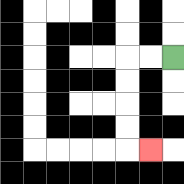{'start': '[7, 2]', 'end': '[6, 6]', 'path_directions': 'L,L,D,D,D,D,R', 'path_coordinates': '[[7, 2], [6, 2], [5, 2], [5, 3], [5, 4], [5, 5], [5, 6], [6, 6]]'}